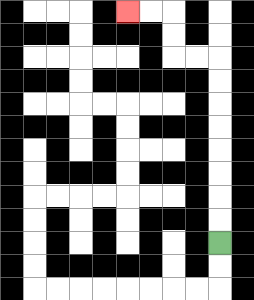{'start': '[9, 10]', 'end': '[5, 0]', 'path_directions': 'U,U,U,U,U,U,U,U,L,L,U,U,L,L', 'path_coordinates': '[[9, 10], [9, 9], [9, 8], [9, 7], [9, 6], [9, 5], [9, 4], [9, 3], [9, 2], [8, 2], [7, 2], [7, 1], [7, 0], [6, 0], [5, 0]]'}